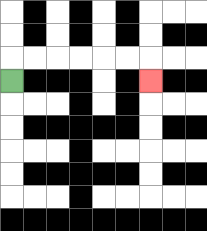{'start': '[0, 3]', 'end': '[6, 3]', 'path_directions': 'U,R,R,R,R,R,R,D', 'path_coordinates': '[[0, 3], [0, 2], [1, 2], [2, 2], [3, 2], [4, 2], [5, 2], [6, 2], [6, 3]]'}